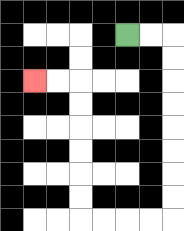{'start': '[5, 1]', 'end': '[1, 3]', 'path_directions': 'R,R,D,D,D,D,D,D,D,D,L,L,L,L,U,U,U,U,U,U,L,L', 'path_coordinates': '[[5, 1], [6, 1], [7, 1], [7, 2], [7, 3], [7, 4], [7, 5], [7, 6], [7, 7], [7, 8], [7, 9], [6, 9], [5, 9], [4, 9], [3, 9], [3, 8], [3, 7], [3, 6], [3, 5], [3, 4], [3, 3], [2, 3], [1, 3]]'}